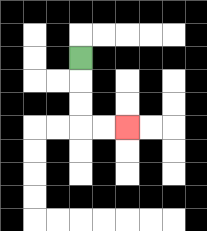{'start': '[3, 2]', 'end': '[5, 5]', 'path_directions': 'D,D,D,R,R', 'path_coordinates': '[[3, 2], [3, 3], [3, 4], [3, 5], [4, 5], [5, 5]]'}